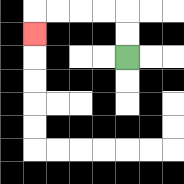{'start': '[5, 2]', 'end': '[1, 1]', 'path_directions': 'U,U,L,L,L,L,D', 'path_coordinates': '[[5, 2], [5, 1], [5, 0], [4, 0], [3, 0], [2, 0], [1, 0], [1, 1]]'}